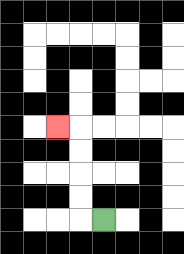{'start': '[4, 9]', 'end': '[2, 5]', 'path_directions': 'L,U,U,U,U,L', 'path_coordinates': '[[4, 9], [3, 9], [3, 8], [3, 7], [3, 6], [3, 5], [2, 5]]'}